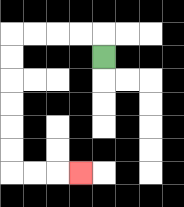{'start': '[4, 2]', 'end': '[3, 7]', 'path_directions': 'U,L,L,L,L,D,D,D,D,D,D,R,R,R', 'path_coordinates': '[[4, 2], [4, 1], [3, 1], [2, 1], [1, 1], [0, 1], [0, 2], [0, 3], [0, 4], [0, 5], [0, 6], [0, 7], [1, 7], [2, 7], [3, 7]]'}